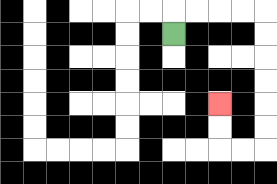{'start': '[7, 1]', 'end': '[9, 4]', 'path_directions': 'U,R,R,R,R,D,D,D,D,D,D,L,L,U,U', 'path_coordinates': '[[7, 1], [7, 0], [8, 0], [9, 0], [10, 0], [11, 0], [11, 1], [11, 2], [11, 3], [11, 4], [11, 5], [11, 6], [10, 6], [9, 6], [9, 5], [9, 4]]'}